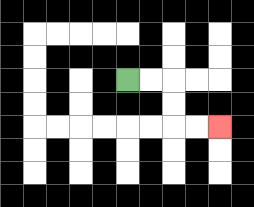{'start': '[5, 3]', 'end': '[9, 5]', 'path_directions': 'R,R,D,D,R,R', 'path_coordinates': '[[5, 3], [6, 3], [7, 3], [7, 4], [7, 5], [8, 5], [9, 5]]'}